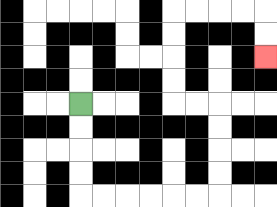{'start': '[3, 4]', 'end': '[11, 2]', 'path_directions': 'D,D,D,D,R,R,R,R,R,R,U,U,U,U,L,L,U,U,U,U,R,R,R,R,D,D', 'path_coordinates': '[[3, 4], [3, 5], [3, 6], [3, 7], [3, 8], [4, 8], [5, 8], [6, 8], [7, 8], [8, 8], [9, 8], [9, 7], [9, 6], [9, 5], [9, 4], [8, 4], [7, 4], [7, 3], [7, 2], [7, 1], [7, 0], [8, 0], [9, 0], [10, 0], [11, 0], [11, 1], [11, 2]]'}